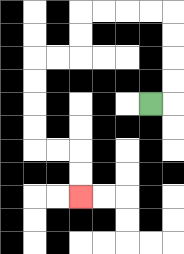{'start': '[6, 4]', 'end': '[3, 8]', 'path_directions': 'R,U,U,U,U,L,L,L,L,D,D,L,L,D,D,D,D,R,R,D,D', 'path_coordinates': '[[6, 4], [7, 4], [7, 3], [7, 2], [7, 1], [7, 0], [6, 0], [5, 0], [4, 0], [3, 0], [3, 1], [3, 2], [2, 2], [1, 2], [1, 3], [1, 4], [1, 5], [1, 6], [2, 6], [3, 6], [3, 7], [3, 8]]'}